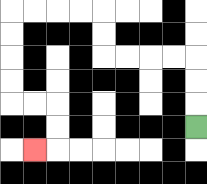{'start': '[8, 5]', 'end': '[1, 6]', 'path_directions': 'U,U,U,L,L,L,L,U,U,L,L,L,L,D,D,D,D,R,R,D,D,L', 'path_coordinates': '[[8, 5], [8, 4], [8, 3], [8, 2], [7, 2], [6, 2], [5, 2], [4, 2], [4, 1], [4, 0], [3, 0], [2, 0], [1, 0], [0, 0], [0, 1], [0, 2], [0, 3], [0, 4], [1, 4], [2, 4], [2, 5], [2, 6], [1, 6]]'}